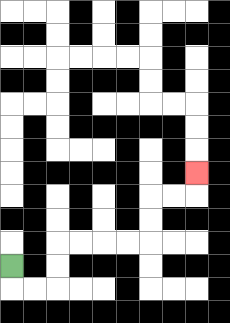{'start': '[0, 11]', 'end': '[8, 7]', 'path_directions': 'D,R,R,U,U,R,R,R,R,U,U,R,R,U', 'path_coordinates': '[[0, 11], [0, 12], [1, 12], [2, 12], [2, 11], [2, 10], [3, 10], [4, 10], [5, 10], [6, 10], [6, 9], [6, 8], [7, 8], [8, 8], [8, 7]]'}